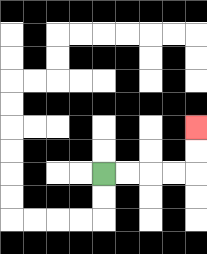{'start': '[4, 7]', 'end': '[8, 5]', 'path_directions': 'R,R,R,R,U,U', 'path_coordinates': '[[4, 7], [5, 7], [6, 7], [7, 7], [8, 7], [8, 6], [8, 5]]'}